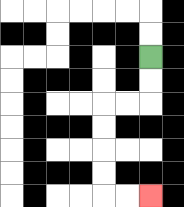{'start': '[6, 2]', 'end': '[6, 8]', 'path_directions': 'D,D,L,L,D,D,D,D,R,R', 'path_coordinates': '[[6, 2], [6, 3], [6, 4], [5, 4], [4, 4], [4, 5], [4, 6], [4, 7], [4, 8], [5, 8], [6, 8]]'}